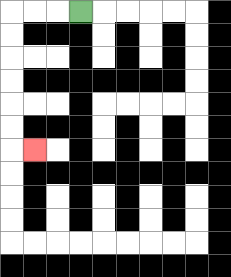{'start': '[3, 0]', 'end': '[1, 6]', 'path_directions': 'L,L,L,D,D,D,D,D,D,R', 'path_coordinates': '[[3, 0], [2, 0], [1, 0], [0, 0], [0, 1], [0, 2], [0, 3], [0, 4], [0, 5], [0, 6], [1, 6]]'}